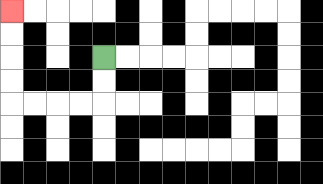{'start': '[4, 2]', 'end': '[0, 0]', 'path_directions': 'D,D,L,L,L,L,U,U,U,U', 'path_coordinates': '[[4, 2], [4, 3], [4, 4], [3, 4], [2, 4], [1, 4], [0, 4], [0, 3], [0, 2], [0, 1], [0, 0]]'}